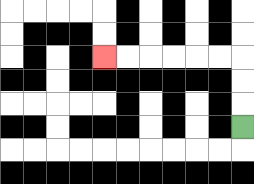{'start': '[10, 5]', 'end': '[4, 2]', 'path_directions': 'U,U,U,L,L,L,L,L,L', 'path_coordinates': '[[10, 5], [10, 4], [10, 3], [10, 2], [9, 2], [8, 2], [7, 2], [6, 2], [5, 2], [4, 2]]'}